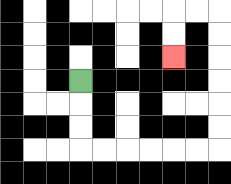{'start': '[3, 3]', 'end': '[7, 2]', 'path_directions': 'D,D,D,R,R,R,R,R,R,U,U,U,U,U,U,L,L,D,D', 'path_coordinates': '[[3, 3], [3, 4], [3, 5], [3, 6], [4, 6], [5, 6], [6, 6], [7, 6], [8, 6], [9, 6], [9, 5], [9, 4], [9, 3], [9, 2], [9, 1], [9, 0], [8, 0], [7, 0], [7, 1], [7, 2]]'}